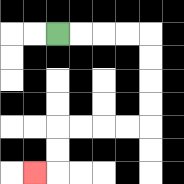{'start': '[2, 1]', 'end': '[1, 7]', 'path_directions': 'R,R,R,R,D,D,D,D,L,L,L,L,D,D,L', 'path_coordinates': '[[2, 1], [3, 1], [4, 1], [5, 1], [6, 1], [6, 2], [6, 3], [6, 4], [6, 5], [5, 5], [4, 5], [3, 5], [2, 5], [2, 6], [2, 7], [1, 7]]'}